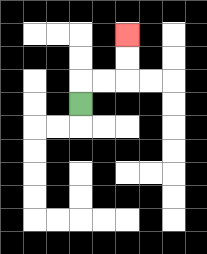{'start': '[3, 4]', 'end': '[5, 1]', 'path_directions': 'U,R,R,U,U', 'path_coordinates': '[[3, 4], [3, 3], [4, 3], [5, 3], [5, 2], [5, 1]]'}